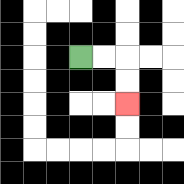{'start': '[3, 2]', 'end': '[5, 4]', 'path_directions': 'R,R,D,D', 'path_coordinates': '[[3, 2], [4, 2], [5, 2], [5, 3], [5, 4]]'}